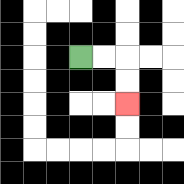{'start': '[3, 2]', 'end': '[5, 4]', 'path_directions': 'R,R,D,D', 'path_coordinates': '[[3, 2], [4, 2], [5, 2], [5, 3], [5, 4]]'}